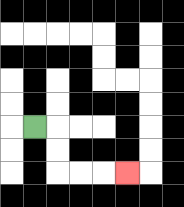{'start': '[1, 5]', 'end': '[5, 7]', 'path_directions': 'R,D,D,R,R,R', 'path_coordinates': '[[1, 5], [2, 5], [2, 6], [2, 7], [3, 7], [4, 7], [5, 7]]'}